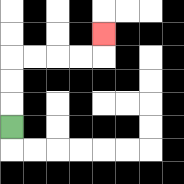{'start': '[0, 5]', 'end': '[4, 1]', 'path_directions': 'U,U,U,R,R,R,R,U', 'path_coordinates': '[[0, 5], [0, 4], [0, 3], [0, 2], [1, 2], [2, 2], [3, 2], [4, 2], [4, 1]]'}